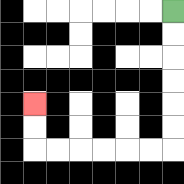{'start': '[7, 0]', 'end': '[1, 4]', 'path_directions': 'D,D,D,D,D,D,L,L,L,L,L,L,U,U', 'path_coordinates': '[[7, 0], [7, 1], [7, 2], [7, 3], [7, 4], [7, 5], [7, 6], [6, 6], [5, 6], [4, 6], [3, 6], [2, 6], [1, 6], [1, 5], [1, 4]]'}